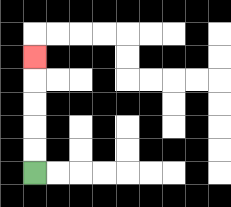{'start': '[1, 7]', 'end': '[1, 2]', 'path_directions': 'U,U,U,U,U', 'path_coordinates': '[[1, 7], [1, 6], [1, 5], [1, 4], [1, 3], [1, 2]]'}